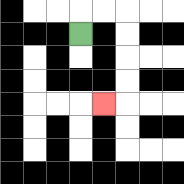{'start': '[3, 1]', 'end': '[4, 4]', 'path_directions': 'U,R,R,D,D,D,D,L', 'path_coordinates': '[[3, 1], [3, 0], [4, 0], [5, 0], [5, 1], [5, 2], [5, 3], [5, 4], [4, 4]]'}